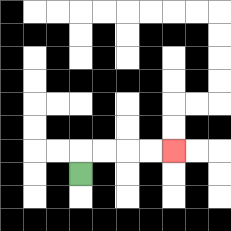{'start': '[3, 7]', 'end': '[7, 6]', 'path_directions': 'U,R,R,R,R', 'path_coordinates': '[[3, 7], [3, 6], [4, 6], [5, 6], [6, 6], [7, 6]]'}